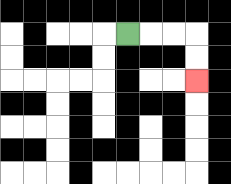{'start': '[5, 1]', 'end': '[8, 3]', 'path_directions': 'R,R,R,D,D', 'path_coordinates': '[[5, 1], [6, 1], [7, 1], [8, 1], [8, 2], [8, 3]]'}